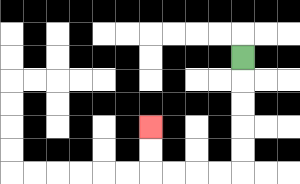{'start': '[10, 2]', 'end': '[6, 5]', 'path_directions': 'D,D,D,D,D,L,L,L,L,U,U', 'path_coordinates': '[[10, 2], [10, 3], [10, 4], [10, 5], [10, 6], [10, 7], [9, 7], [8, 7], [7, 7], [6, 7], [6, 6], [6, 5]]'}